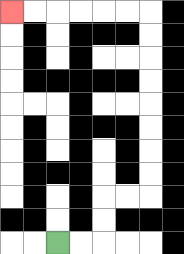{'start': '[2, 10]', 'end': '[0, 0]', 'path_directions': 'R,R,U,U,R,R,U,U,U,U,U,U,U,U,L,L,L,L,L,L', 'path_coordinates': '[[2, 10], [3, 10], [4, 10], [4, 9], [4, 8], [5, 8], [6, 8], [6, 7], [6, 6], [6, 5], [6, 4], [6, 3], [6, 2], [6, 1], [6, 0], [5, 0], [4, 0], [3, 0], [2, 0], [1, 0], [0, 0]]'}